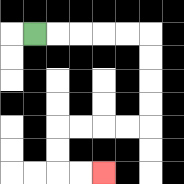{'start': '[1, 1]', 'end': '[4, 7]', 'path_directions': 'R,R,R,R,R,D,D,D,D,L,L,L,L,D,D,R,R', 'path_coordinates': '[[1, 1], [2, 1], [3, 1], [4, 1], [5, 1], [6, 1], [6, 2], [6, 3], [6, 4], [6, 5], [5, 5], [4, 5], [3, 5], [2, 5], [2, 6], [2, 7], [3, 7], [4, 7]]'}